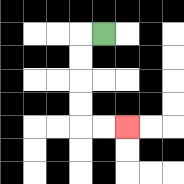{'start': '[4, 1]', 'end': '[5, 5]', 'path_directions': 'L,D,D,D,D,R,R', 'path_coordinates': '[[4, 1], [3, 1], [3, 2], [3, 3], [3, 4], [3, 5], [4, 5], [5, 5]]'}